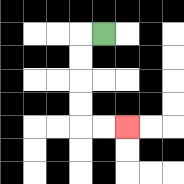{'start': '[4, 1]', 'end': '[5, 5]', 'path_directions': 'L,D,D,D,D,R,R', 'path_coordinates': '[[4, 1], [3, 1], [3, 2], [3, 3], [3, 4], [3, 5], [4, 5], [5, 5]]'}